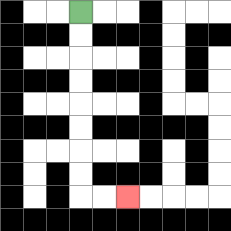{'start': '[3, 0]', 'end': '[5, 8]', 'path_directions': 'D,D,D,D,D,D,D,D,R,R', 'path_coordinates': '[[3, 0], [3, 1], [3, 2], [3, 3], [3, 4], [3, 5], [3, 6], [3, 7], [3, 8], [4, 8], [5, 8]]'}